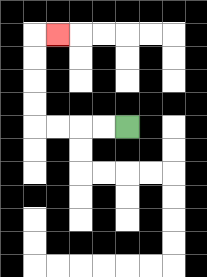{'start': '[5, 5]', 'end': '[2, 1]', 'path_directions': 'L,L,L,L,U,U,U,U,R', 'path_coordinates': '[[5, 5], [4, 5], [3, 5], [2, 5], [1, 5], [1, 4], [1, 3], [1, 2], [1, 1], [2, 1]]'}